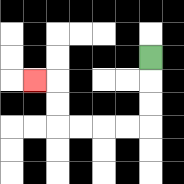{'start': '[6, 2]', 'end': '[1, 3]', 'path_directions': 'D,D,D,L,L,L,L,U,U,L', 'path_coordinates': '[[6, 2], [6, 3], [6, 4], [6, 5], [5, 5], [4, 5], [3, 5], [2, 5], [2, 4], [2, 3], [1, 3]]'}